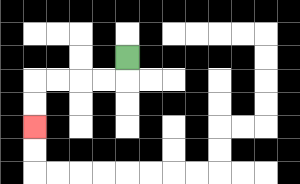{'start': '[5, 2]', 'end': '[1, 5]', 'path_directions': 'D,L,L,L,L,D,D', 'path_coordinates': '[[5, 2], [5, 3], [4, 3], [3, 3], [2, 3], [1, 3], [1, 4], [1, 5]]'}